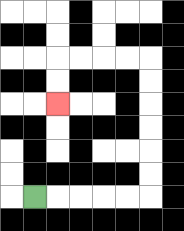{'start': '[1, 8]', 'end': '[2, 4]', 'path_directions': 'R,R,R,R,R,U,U,U,U,U,U,L,L,L,L,D,D', 'path_coordinates': '[[1, 8], [2, 8], [3, 8], [4, 8], [5, 8], [6, 8], [6, 7], [6, 6], [6, 5], [6, 4], [6, 3], [6, 2], [5, 2], [4, 2], [3, 2], [2, 2], [2, 3], [2, 4]]'}